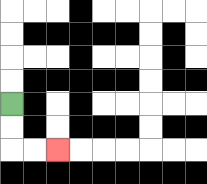{'start': '[0, 4]', 'end': '[2, 6]', 'path_directions': 'D,D,R,R', 'path_coordinates': '[[0, 4], [0, 5], [0, 6], [1, 6], [2, 6]]'}